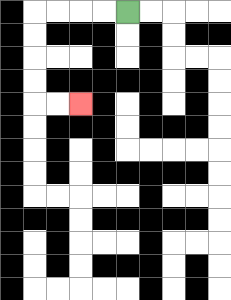{'start': '[5, 0]', 'end': '[3, 4]', 'path_directions': 'L,L,L,L,D,D,D,D,R,R', 'path_coordinates': '[[5, 0], [4, 0], [3, 0], [2, 0], [1, 0], [1, 1], [1, 2], [1, 3], [1, 4], [2, 4], [3, 4]]'}